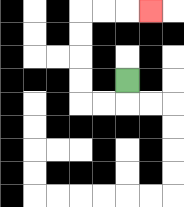{'start': '[5, 3]', 'end': '[6, 0]', 'path_directions': 'D,L,L,U,U,U,U,R,R,R', 'path_coordinates': '[[5, 3], [5, 4], [4, 4], [3, 4], [3, 3], [3, 2], [3, 1], [3, 0], [4, 0], [5, 0], [6, 0]]'}